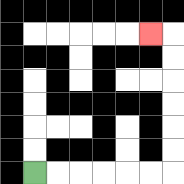{'start': '[1, 7]', 'end': '[6, 1]', 'path_directions': 'R,R,R,R,R,R,U,U,U,U,U,U,L', 'path_coordinates': '[[1, 7], [2, 7], [3, 7], [4, 7], [5, 7], [6, 7], [7, 7], [7, 6], [7, 5], [7, 4], [7, 3], [7, 2], [7, 1], [6, 1]]'}